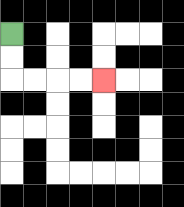{'start': '[0, 1]', 'end': '[4, 3]', 'path_directions': 'D,D,R,R,R,R', 'path_coordinates': '[[0, 1], [0, 2], [0, 3], [1, 3], [2, 3], [3, 3], [4, 3]]'}